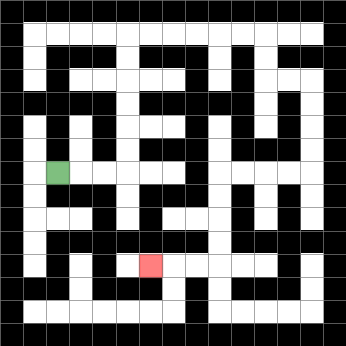{'start': '[2, 7]', 'end': '[6, 11]', 'path_directions': 'R,R,R,U,U,U,U,U,U,R,R,R,R,R,R,D,D,R,R,D,D,D,D,L,L,L,L,D,D,D,D,L,L,L', 'path_coordinates': '[[2, 7], [3, 7], [4, 7], [5, 7], [5, 6], [5, 5], [5, 4], [5, 3], [5, 2], [5, 1], [6, 1], [7, 1], [8, 1], [9, 1], [10, 1], [11, 1], [11, 2], [11, 3], [12, 3], [13, 3], [13, 4], [13, 5], [13, 6], [13, 7], [12, 7], [11, 7], [10, 7], [9, 7], [9, 8], [9, 9], [9, 10], [9, 11], [8, 11], [7, 11], [6, 11]]'}